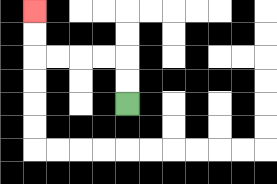{'start': '[5, 4]', 'end': '[1, 0]', 'path_directions': 'U,U,L,L,L,L,U,U', 'path_coordinates': '[[5, 4], [5, 3], [5, 2], [4, 2], [3, 2], [2, 2], [1, 2], [1, 1], [1, 0]]'}